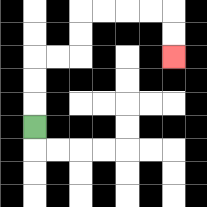{'start': '[1, 5]', 'end': '[7, 2]', 'path_directions': 'U,U,U,R,R,U,U,R,R,R,R,D,D', 'path_coordinates': '[[1, 5], [1, 4], [1, 3], [1, 2], [2, 2], [3, 2], [3, 1], [3, 0], [4, 0], [5, 0], [6, 0], [7, 0], [7, 1], [7, 2]]'}